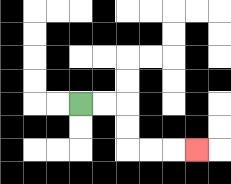{'start': '[3, 4]', 'end': '[8, 6]', 'path_directions': 'R,R,D,D,R,R,R', 'path_coordinates': '[[3, 4], [4, 4], [5, 4], [5, 5], [5, 6], [6, 6], [7, 6], [8, 6]]'}